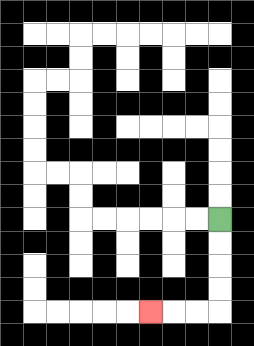{'start': '[9, 9]', 'end': '[6, 13]', 'path_directions': 'D,D,D,D,L,L,L', 'path_coordinates': '[[9, 9], [9, 10], [9, 11], [9, 12], [9, 13], [8, 13], [7, 13], [6, 13]]'}